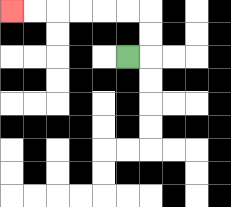{'start': '[5, 2]', 'end': '[0, 0]', 'path_directions': 'R,U,U,L,L,L,L,L,L', 'path_coordinates': '[[5, 2], [6, 2], [6, 1], [6, 0], [5, 0], [4, 0], [3, 0], [2, 0], [1, 0], [0, 0]]'}